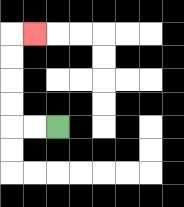{'start': '[2, 5]', 'end': '[1, 1]', 'path_directions': 'L,L,U,U,U,U,R', 'path_coordinates': '[[2, 5], [1, 5], [0, 5], [0, 4], [0, 3], [0, 2], [0, 1], [1, 1]]'}